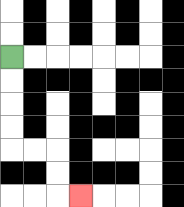{'start': '[0, 2]', 'end': '[3, 8]', 'path_directions': 'D,D,D,D,R,R,D,D,R', 'path_coordinates': '[[0, 2], [0, 3], [0, 4], [0, 5], [0, 6], [1, 6], [2, 6], [2, 7], [2, 8], [3, 8]]'}